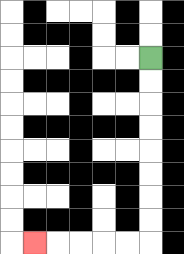{'start': '[6, 2]', 'end': '[1, 10]', 'path_directions': 'D,D,D,D,D,D,D,D,L,L,L,L,L', 'path_coordinates': '[[6, 2], [6, 3], [6, 4], [6, 5], [6, 6], [6, 7], [6, 8], [6, 9], [6, 10], [5, 10], [4, 10], [3, 10], [2, 10], [1, 10]]'}